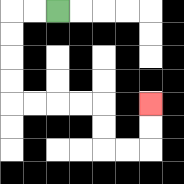{'start': '[2, 0]', 'end': '[6, 4]', 'path_directions': 'L,L,D,D,D,D,R,R,R,R,D,D,R,R,U,U', 'path_coordinates': '[[2, 0], [1, 0], [0, 0], [0, 1], [0, 2], [0, 3], [0, 4], [1, 4], [2, 4], [3, 4], [4, 4], [4, 5], [4, 6], [5, 6], [6, 6], [6, 5], [6, 4]]'}